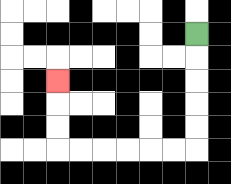{'start': '[8, 1]', 'end': '[2, 3]', 'path_directions': 'D,D,D,D,D,L,L,L,L,L,L,U,U,U', 'path_coordinates': '[[8, 1], [8, 2], [8, 3], [8, 4], [8, 5], [8, 6], [7, 6], [6, 6], [5, 6], [4, 6], [3, 6], [2, 6], [2, 5], [2, 4], [2, 3]]'}